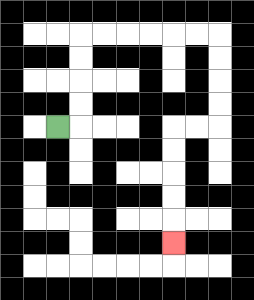{'start': '[2, 5]', 'end': '[7, 10]', 'path_directions': 'R,U,U,U,U,R,R,R,R,R,R,D,D,D,D,L,L,D,D,D,D,D', 'path_coordinates': '[[2, 5], [3, 5], [3, 4], [3, 3], [3, 2], [3, 1], [4, 1], [5, 1], [6, 1], [7, 1], [8, 1], [9, 1], [9, 2], [9, 3], [9, 4], [9, 5], [8, 5], [7, 5], [7, 6], [7, 7], [7, 8], [7, 9], [7, 10]]'}